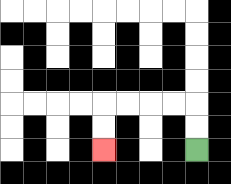{'start': '[8, 6]', 'end': '[4, 6]', 'path_directions': 'U,U,L,L,L,L,D,D', 'path_coordinates': '[[8, 6], [8, 5], [8, 4], [7, 4], [6, 4], [5, 4], [4, 4], [4, 5], [4, 6]]'}